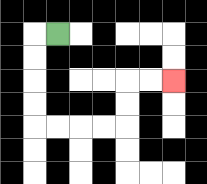{'start': '[2, 1]', 'end': '[7, 3]', 'path_directions': 'L,D,D,D,D,R,R,R,R,U,U,R,R', 'path_coordinates': '[[2, 1], [1, 1], [1, 2], [1, 3], [1, 4], [1, 5], [2, 5], [3, 5], [4, 5], [5, 5], [5, 4], [5, 3], [6, 3], [7, 3]]'}